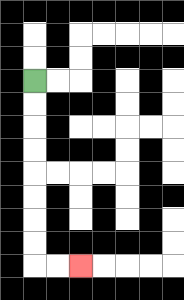{'start': '[1, 3]', 'end': '[3, 11]', 'path_directions': 'D,D,D,D,D,D,D,D,R,R', 'path_coordinates': '[[1, 3], [1, 4], [1, 5], [1, 6], [1, 7], [1, 8], [1, 9], [1, 10], [1, 11], [2, 11], [3, 11]]'}